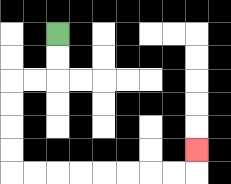{'start': '[2, 1]', 'end': '[8, 6]', 'path_directions': 'D,D,L,L,D,D,D,D,R,R,R,R,R,R,R,R,U', 'path_coordinates': '[[2, 1], [2, 2], [2, 3], [1, 3], [0, 3], [0, 4], [0, 5], [0, 6], [0, 7], [1, 7], [2, 7], [3, 7], [4, 7], [5, 7], [6, 7], [7, 7], [8, 7], [8, 6]]'}